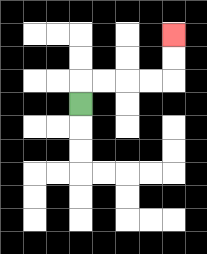{'start': '[3, 4]', 'end': '[7, 1]', 'path_directions': 'U,R,R,R,R,U,U', 'path_coordinates': '[[3, 4], [3, 3], [4, 3], [5, 3], [6, 3], [7, 3], [7, 2], [7, 1]]'}